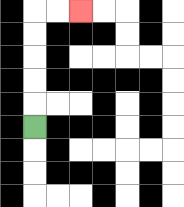{'start': '[1, 5]', 'end': '[3, 0]', 'path_directions': 'U,U,U,U,U,R,R', 'path_coordinates': '[[1, 5], [1, 4], [1, 3], [1, 2], [1, 1], [1, 0], [2, 0], [3, 0]]'}